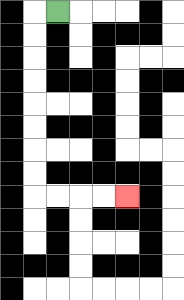{'start': '[2, 0]', 'end': '[5, 8]', 'path_directions': 'L,D,D,D,D,D,D,D,D,R,R,R,R', 'path_coordinates': '[[2, 0], [1, 0], [1, 1], [1, 2], [1, 3], [1, 4], [1, 5], [1, 6], [1, 7], [1, 8], [2, 8], [3, 8], [4, 8], [5, 8]]'}